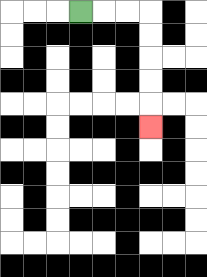{'start': '[3, 0]', 'end': '[6, 5]', 'path_directions': 'R,R,R,D,D,D,D,D', 'path_coordinates': '[[3, 0], [4, 0], [5, 0], [6, 0], [6, 1], [6, 2], [6, 3], [6, 4], [6, 5]]'}